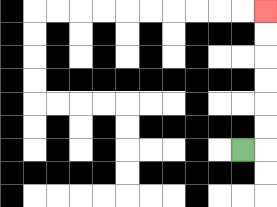{'start': '[10, 6]', 'end': '[11, 0]', 'path_directions': 'R,U,U,U,U,U,U', 'path_coordinates': '[[10, 6], [11, 6], [11, 5], [11, 4], [11, 3], [11, 2], [11, 1], [11, 0]]'}